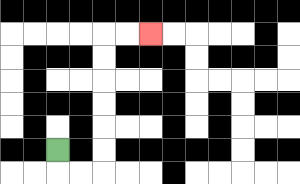{'start': '[2, 6]', 'end': '[6, 1]', 'path_directions': 'D,R,R,U,U,U,U,U,U,R,R', 'path_coordinates': '[[2, 6], [2, 7], [3, 7], [4, 7], [4, 6], [4, 5], [4, 4], [4, 3], [4, 2], [4, 1], [5, 1], [6, 1]]'}